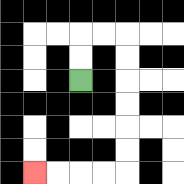{'start': '[3, 3]', 'end': '[1, 7]', 'path_directions': 'U,U,R,R,D,D,D,D,D,D,L,L,L,L', 'path_coordinates': '[[3, 3], [3, 2], [3, 1], [4, 1], [5, 1], [5, 2], [5, 3], [5, 4], [5, 5], [5, 6], [5, 7], [4, 7], [3, 7], [2, 7], [1, 7]]'}